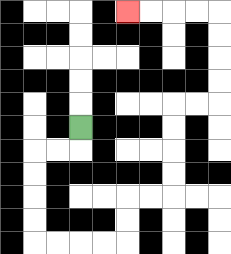{'start': '[3, 5]', 'end': '[5, 0]', 'path_directions': 'D,L,L,D,D,D,D,R,R,R,R,U,U,R,R,U,U,U,U,R,R,U,U,U,U,L,L,L,L', 'path_coordinates': '[[3, 5], [3, 6], [2, 6], [1, 6], [1, 7], [1, 8], [1, 9], [1, 10], [2, 10], [3, 10], [4, 10], [5, 10], [5, 9], [5, 8], [6, 8], [7, 8], [7, 7], [7, 6], [7, 5], [7, 4], [8, 4], [9, 4], [9, 3], [9, 2], [9, 1], [9, 0], [8, 0], [7, 0], [6, 0], [5, 0]]'}